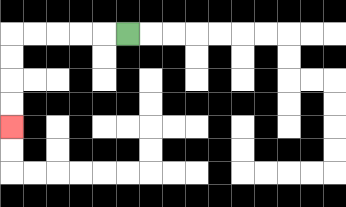{'start': '[5, 1]', 'end': '[0, 5]', 'path_directions': 'L,L,L,L,L,D,D,D,D', 'path_coordinates': '[[5, 1], [4, 1], [3, 1], [2, 1], [1, 1], [0, 1], [0, 2], [0, 3], [0, 4], [0, 5]]'}